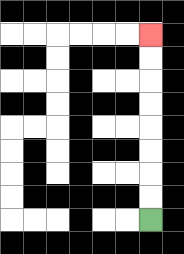{'start': '[6, 9]', 'end': '[6, 1]', 'path_directions': 'U,U,U,U,U,U,U,U', 'path_coordinates': '[[6, 9], [6, 8], [6, 7], [6, 6], [6, 5], [6, 4], [6, 3], [6, 2], [6, 1]]'}